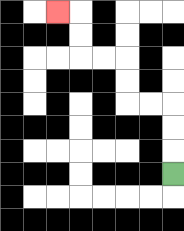{'start': '[7, 7]', 'end': '[2, 0]', 'path_directions': 'U,U,U,L,L,U,U,L,L,U,U,L', 'path_coordinates': '[[7, 7], [7, 6], [7, 5], [7, 4], [6, 4], [5, 4], [5, 3], [5, 2], [4, 2], [3, 2], [3, 1], [3, 0], [2, 0]]'}